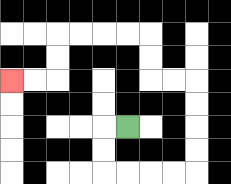{'start': '[5, 5]', 'end': '[0, 3]', 'path_directions': 'L,D,D,R,R,R,R,U,U,U,U,L,L,U,U,L,L,L,L,D,D,L,L', 'path_coordinates': '[[5, 5], [4, 5], [4, 6], [4, 7], [5, 7], [6, 7], [7, 7], [8, 7], [8, 6], [8, 5], [8, 4], [8, 3], [7, 3], [6, 3], [6, 2], [6, 1], [5, 1], [4, 1], [3, 1], [2, 1], [2, 2], [2, 3], [1, 3], [0, 3]]'}